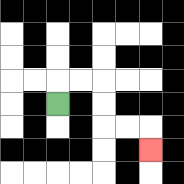{'start': '[2, 4]', 'end': '[6, 6]', 'path_directions': 'U,R,R,D,D,R,R,D', 'path_coordinates': '[[2, 4], [2, 3], [3, 3], [4, 3], [4, 4], [4, 5], [5, 5], [6, 5], [6, 6]]'}